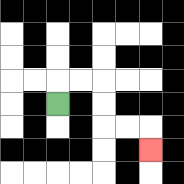{'start': '[2, 4]', 'end': '[6, 6]', 'path_directions': 'U,R,R,D,D,R,R,D', 'path_coordinates': '[[2, 4], [2, 3], [3, 3], [4, 3], [4, 4], [4, 5], [5, 5], [6, 5], [6, 6]]'}